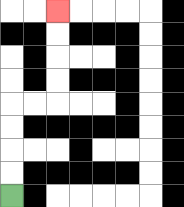{'start': '[0, 8]', 'end': '[2, 0]', 'path_directions': 'U,U,U,U,R,R,U,U,U,U', 'path_coordinates': '[[0, 8], [0, 7], [0, 6], [0, 5], [0, 4], [1, 4], [2, 4], [2, 3], [2, 2], [2, 1], [2, 0]]'}